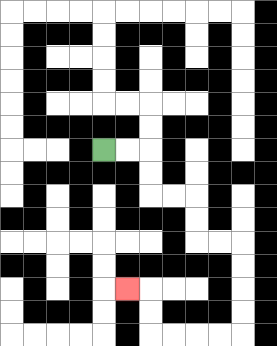{'start': '[4, 6]', 'end': '[5, 12]', 'path_directions': 'R,R,D,D,R,R,D,D,R,R,D,D,D,D,L,L,L,L,U,U,L', 'path_coordinates': '[[4, 6], [5, 6], [6, 6], [6, 7], [6, 8], [7, 8], [8, 8], [8, 9], [8, 10], [9, 10], [10, 10], [10, 11], [10, 12], [10, 13], [10, 14], [9, 14], [8, 14], [7, 14], [6, 14], [6, 13], [6, 12], [5, 12]]'}